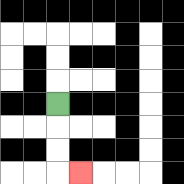{'start': '[2, 4]', 'end': '[3, 7]', 'path_directions': 'D,D,D,R', 'path_coordinates': '[[2, 4], [2, 5], [2, 6], [2, 7], [3, 7]]'}